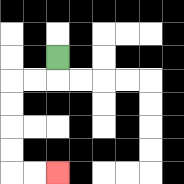{'start': '[2, 2]', 'end': '[2, 7]', 'path_directions': 'D,L,L,D,D,D,D,R,R', 'path_coordinates': '[[2, 2], [2, 3], [1, 3], [0, 3], [0, 4], [0, 5], [0, 6], [0, 7], [1, 7], [2, 7]]'}